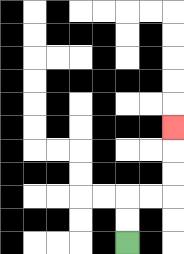{'start': '[5, 10]', 'end': '[7, 5]', 'path_directions': 'U,U,R,R,U,U,U', 'path_coordinates': '[[5, 10], [5, 9], [5, 8], [6, 8], [7, 8], [7, 7], [7, 6], [7, 5]]'}